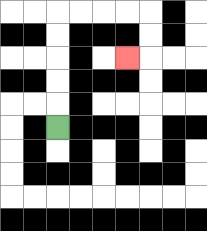{'start': '[2, 5]', 'end': '[5, 2]', 'path_directions': 'U,U,U,U,U,R,R,R,R,D,D,L', 'path_coordinates': '[[2, 5], [2, 4], [2, 3], [2, 2], [2, 1], [2, 0], [3, 0], [4, 0], [5, 0], [6, 0], [6, 1], [6, 2], [5, 2]]'}